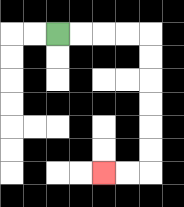{'start': '[2, 1]', 'end': '[4, 7]', 'path_directions': 'R,R,R,R,D,D,D,D,D,D,L,L', 'path_coordinates': '[[2, 1], [3, 1], [4, 1], [5, 1], [6, 1], [6, 2], [6, 3], [6, 4], [6, 5], [6, 6], [6, 7], [5, 7], [4, 7]]'}